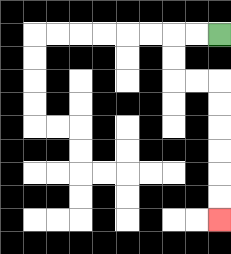{'start': '[9, 1]', 'end': '[9, 9]', 'path_directions': 'L,L,D,D,R,R,D,D,D,D,D,D', 'path_coordinates': '[[9, 1], [8, 1], [7, 1], [7, 2], [7, 3], [8, 3], [9, 3], [9, 4], [9, 5], [9, 6], [9, 7], [9, 8], [9, 9]]'}